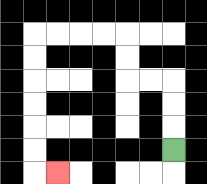{'start': '[7, 6]', 'end': '[2, 7]', 'path_directions': 'U,U,U,L,L,U,U,L,L,L,L,D,D,D,D,D,D,R', 'path_coordinates': '[[7, 6], [7, 5], [7, 4], [7, 3], [6, 3], [5, 3], [5, 2], [5, 1], [4, 1], [3, 1], [2, 1], [1, 1], [1, 2], [1, 3], [1, 4], [1, 5], [1, 6], [1, 7], [2, 7]]'}